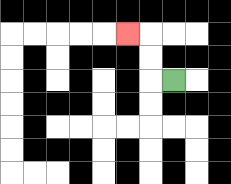{'start': '[7, 3]', 'end': '[5, 1]', 'path_directions': 'L,U,U,L', 'path_coordinates': '[[7, 3], [6, 3], [6, 2], [6, 1], [5, 1]]'}